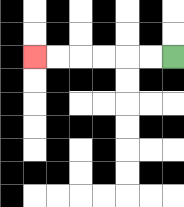{'start': '[7, 2]', 'end': '[1, 2]', 'path_directions': 'L,L,L,L,L,L', 'path_coordinates': '[[7, 2], [6, 2], [5, 2], [4, 2], [3, 2], [2, 2], [1, 2]]'}